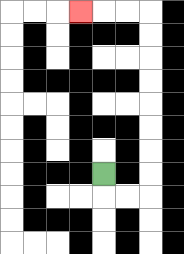{'start': '[4, 7]', 'end': '[3, 0]', 'path_directions': 'D,R,R,U,U,U,U,U,U,U,U,L,L,L', 'path_coordinates': '[[4, 7], [4, 8], [5, 8], [6, 8], [6, 7], [6, 6], [6, 5], [6, 4], [6, 3], [6, 2], [6, 1], [6, 0], [5, 0], [4, 0], [3, 0]]'}